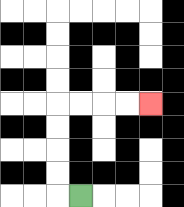{'start': '[3, 8]', 'end': '[6, 4]', 'path_directions': 'L,U,U,U,U,R,R,R,R', 'path_coordinates': '[[3, 8], [2, 8], [2, 7], [2, 6], [2, 5], [2, 4], [3, 4], [4, 4], [5, 4], [6, 4]]'}